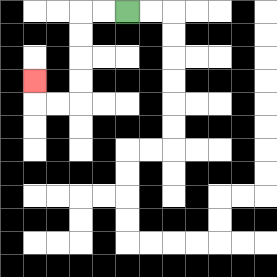{'start': '[5, 0]', 'end': '[1, 3]', 'path_directions': 'L,L,D,D,D,D,L,L,U', 'path_coordinates': '[[5, 0], [4, 0], [3, 0], [3, 1], [3, 2], [3, 3], [3, 4], [2, 4], [1, 4], [1, 3]]'}